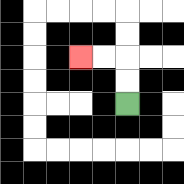{'start': '[5, 4]', 'end': '[3, 2]', 'path_directions': 'U,U,L,L', 'path_coordinates': '[[5, 4], [5, 3], [5, 2], [4, 2], [3, 2]]'}